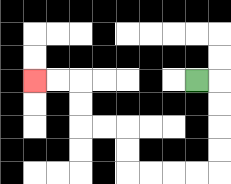{'start': '[8, 3]', 'end': '[1, 3]', 'path_directions': 'R,D,D,D,D,L,L,L,L,U,U,L,L,U,U,L,L', 'path_coordinates': '[[8, 3], [9, 3], [9, 4], [9, 5], [9, 6], [9, 7], [8, 7], [7, 7], [6, 7], [5, 7], [5, 6], [5, 5], [4, 5], [3, 5], [3, 4], [3, 3], [2, 3], [1, 3]]'}